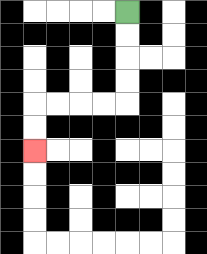{'start': '[5, 0]', 'end': '[1, 6]', 'path_directions': 'D,D,D,D,L,L,L,L,D,D', 'path_coordinates': '[[5, 0], [5, 1], [5, 2], [5, 3], [5, 4], [4, 4], [3, 4], [2, 4], [1, 4], [1, 5], [1, 6]]'}